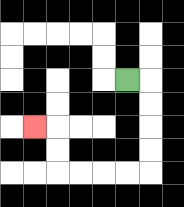{'start': '[5, 3]', 'end': '[1, 5]', 'path_directions': 'R,D,D,D,D,L,L,L,L,U,U,L', 'path_coordinates': '[[5, 3], [6, 3], [6, 4], [6, 5], [6, 6], [6, 7], [5, 7], [4, 7], [3, 7], [2, 7], [2, 6], [2, 5], [1, 5]]'}